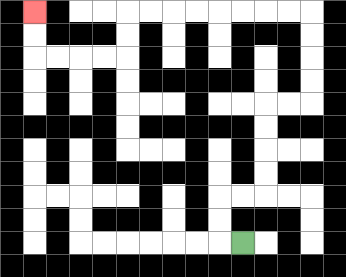{'start': '[10, 10]', 'end': '[1, 0]', 'path_directions': 'L,U,U,R,R,U,U,U,U,R,R,U,U,U,U,L,L,L,L,L,L,L,L,D,D,L,L,L,L,U,U', 'path_coordinates': '[[10, 10], [9, 10], [9, 9], [9, 8], [10, 8], [11, 8], [11, 7], [11, 6], [11, 5], [11, 4], [12, 4], [13, 4], [13, 3], [13, 2], [13, 1], [13, 0], [12, 0], [11, 0], [10, 0], [9, 0], [8, 0], [7, 0], [6, 0], [5, 0], [5, 1], [5, 2], [4, 2], [3, 2], [2, 2], [1, 2], [1, 1], [1, 0]]'}